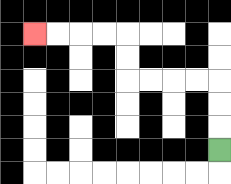{'start': '[9, 6]', 'end': '[1, 1]', 'path_directions': 'U,U,U,L,L,L,L,U,U,L,L,L,L', 'path_coordinates': '[[9, 6], [9, 5], [9, 4], [9, 3], [8, 3], [7, 3], [6, 3], [5, 3], [5, 2], [5, 1], [4, 1], [3, 1], [2, 1], [1, 1]]'}